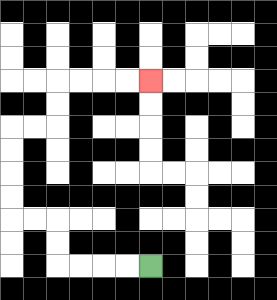{'start': '[6, 11]', 'end': '[6, 3]', 'path_directions': 'L,L,L,L,U,U,L,L,U,U,U,U,R,R,U,U,R,R,R,R', 'path_coordinates': '[[6, 11], [5, 11], [4, 11], [3, 11], [2, 11], [2, 10], [2, 9], [1, 9], [0, 9], [0, 8], [0, 7], [0, 6], [0, 5], [1, 5], [2, 5], [2, 4], [2, 3], [3, 3], [4, 3], [5, 3], [6, 3]]'}